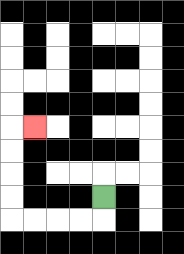{'start': '[4, 8]', 'end': '[1, 5]', 'path_directions': 'D,L,L,L,L,U,U,U,U,R', 'path_coordinates': '[[4, 8], [4, 9], [3, 9], [2, 9], [1, 9], [0, 9], [0, 8], [0, 7], [0, 6], [0, 5], [1, 5]]'}